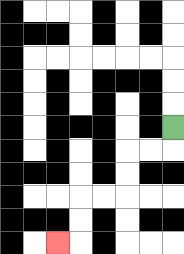{'start': '[7, 5]', 'end': '[2, 10]', 'path_directions': 'D,L,L,D,D,L,L,D,D,L', 'path_coordinates': '[[7, 5], [7, 6], [6, 6], [5, 6], [5, 7], [5, 8], [4, 8], [3, 8], [3, 9], [3, 10], [2, 10]]'}